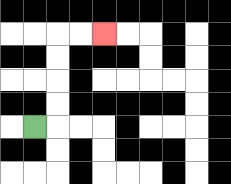{'start': '[1, 5]', 'end': '[4, 1]', 'path_directions': 'R,U,U,U,U,R,R', 'path_coordinates': '[[1, 5], [2, 5], [2, 4], [2, 3], [2, 2], [2, 1], [3, 1], [4, 1]]'}